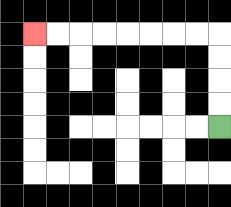{'start': '[9, 5]', 'end': '[1, 1]', 'path_directions': 'U,U,U,U,L,L,L,L,L,L,L,L', 'path_coordinates': '[[9, 5], [9, 4], [9, 3], [9, 2], [9, 1], [8, 1], [7, 1], [6, 1], [5, 1], [4, 1], [3, 1], [2, 1], [1, 1]]'}